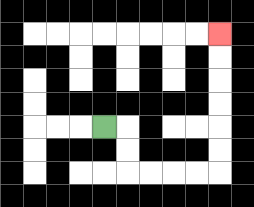{'start': '[4, 5]', 'end': '[9, 1]', 'path_directions': 'R,D,D,R,R,R,R,U,U,U,U,U,U', 'path_coordinates': '[[4, 5], [5, 5], [5, 6], [5, 7], [6, 7], [7, 7], [8, 7], [9, 7], [9, 6], [9, 5], [9, 4], [9, 3], [9, 2], [9, 1]]'}